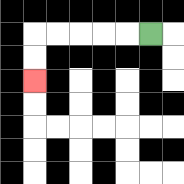{'start': '[6, 1]', 'end': '[1, 3]', 'path_directions': 'L,L,L,L,L,D,D', 'path_coordinates': '[[6, 1], [5, 1], [4, 1], [3, 1], [2, 1], [1, 1], [1, 2], [1, 3]]'}